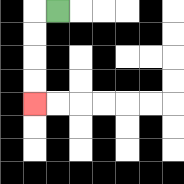{'start': '[2, 0]', 'end': '[1, 4]', 'path_directions': 'L,D,D,D,D', 'path_coordinates': '[[2, 0], [1, 0], [1, 1], [1, 2], [1, 3], [1, 4]]'}